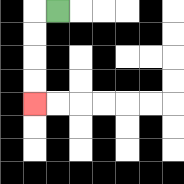{'start': '[2, 0]', 'end': '[1, 4]', 'path_directions': 'L,D,D,D,D', 'path_coordinates': '[[2, 0], [1, 0], [1, 1], [1, 2], [1, 3], [1, 4]]'}